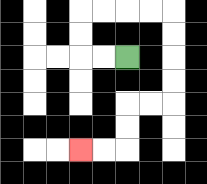{'start': '[5, 2]', 'end': '[3, 6]', 'path_directions': 'L,L,U,U,R,R,R,R,D,D,D,D,L,L,D,D,L,L', 'path_coordinates': '[[5, 2], [4, 2], [3, 2], [3, 1], [3, 0], [4, 0], [5, 0], [6, 0], [7, 0], [7, 1], [7, 2], [7, 3], [7, 4], [6, 4], [5, 4], [5, 5], [5, 6], [4, 6], [3, 6]]'}